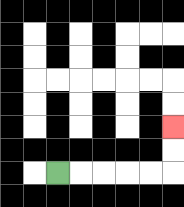{'start': '[2, 7]', 'end': '[7, 5]', 'path_directions': 'R,R,R,R,R,U,U', 'path_coordinates': '[[2, 7], [3, 7], [4, 7], [5, 7], [6, 7], [7, 7], [7, 6], [7, 5]]'}